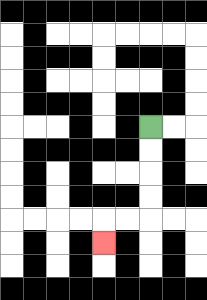{'start': '[6, 5]', 'end': '[4, 10]', 'path_directions': 'D,D,D,D,L,L,D', 'path_coordinates': '[[6, 5], [6, 6], [6, 7], [6, 8], [6, 9], [5, 9], [4, 9], [4, 10]]'}